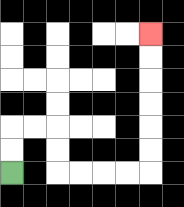{'start': '[0, 7]', 'end': '[6, 1]', 'path_directions': 'U,U,R,R,D,D,R,R,R,R,U,U,U,U,U,U', 'path_coordinates': '[[0, 7], [0, 6], [0, 5], [1, 5], [2, 5], [2, 6], [2, 7], [3, 7], [4, 7], [5, 7], [6, 7], [6, 6], [6, 5], [6, 4], [6, 3], [6, 2], [6, 1]]'}